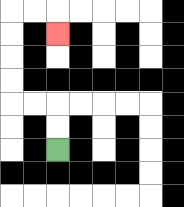{'start': '[2, 6]', 'end': '[2, 1]', 'path_directions': 'U,U,L,L,U,U,U,U,R,R,D', 'path_coordinates': '[[2, 6], [2, 5], [2, 4], [1, 4], [0, 4], [0, 3], [0, 2], [0, 1], [0, 0], [1, 0], [2, 0], [2, 1]]'}